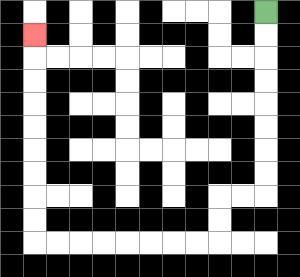{'start': '[11, 0]', 'end': '[1, 1]', 'path_directions': 'D,D,D,D,D,D,D,D,L,L,D,D,L,L,L,L,L,L,L,L,U,U,U,U,U,U,U,U,U', 'path_coordinates': '[[11, 0], [11, 1], [11, 2], [11, 3], [11, 4], [11, 5], [11, 6], [11, 7], [11, 8], [10, 8], [9, 8], [9, 9], [9, 10], [8, 10], [7, 10], [6, 10], [5, 10], [4, 10], [3, 10], [2, 10], [1, 10], [1, 9], [1, 8], [1, 7], [1, 6], [1, 5], [1, 4], [1, 3], [1, 2], [1, 1]]'}